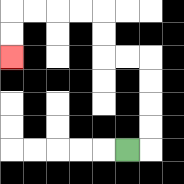{'start': '[5, 6]', 'end': '[0, 2]', 'path_directions': 'R,U,U,U,U,L,L,U,U,L,L,L,L,D,D', 'path_coordinates': '[[5, 6], [6, 6], [6, 5], [6, 4], [6, 3], [6, 2], [5, 2], [4, 2], [4, 1], [4, 0], [3, 0], [2, 0], [1, 0], [0, 0], [0, 1], [0, 2]]'}